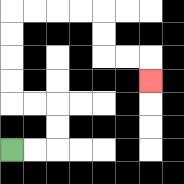{'start': '[0, 6]', 'end': '[6, 3]', 'path_directions': 'R,R,U,U,L,L,U,U,U,U,R,R,R,R,D,D,R,R,D', 'path_coordinates': '[[0, 6], [1, 6], [2, 6], [2, 5], [2, 4], [1, 4], [0, 4], [0, 3], [0, 2], [0, 1], [0, 0], [1, 0], [2, 0], [3, 0], [4, 0], [4, 1], [4, 2], [5, 2], [6, 2], [6, 3]]'}